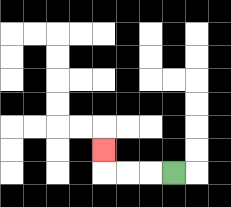{'start': '[7, 7]', 'end': '[4, 6]', 'path_directions': 'L,L,L,U', 'path_coordinates': '[[7, 7], [6, 7], [5, 7], [4, 7], [4, 6]]'}